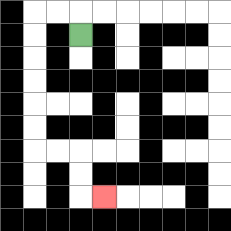{'start': '[3, 1]', 'end': '[4, 8]', 'path_directions': 'U,L,L,D,D,D,D,D,D,R,R,D,D,R', 'path_coordinates': '[[3, 1], [3, 0], [2, 0], [1, 0], [1, 1], [1, 2], [1, 3], [1, 4], [1, 5], [1, 6], [2, 6], [3, 6], [3, 7], [3, 8], [4, 8]]'}